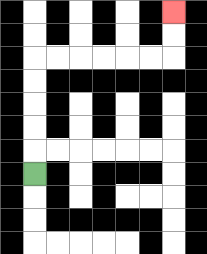{'start': '[1, 7]', 'end': '[7, 0]', 'path_directions': 'U,U,U,U,U,R,R,R,R,R,R,U,U', 'path_coordinates': '[[1, 7], [1, 6], [1, 5], [1, 4], [1, 3], [1, 2], [2, 2], [3, 2], [4, 2], [5, 2], [6, 2], [7, 2], [7, 1], [7, 0]]'}